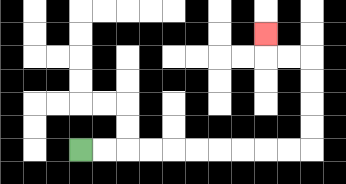{'start': '[3, 6]', 'end': '[11, 1]', 'path_directions': 'R,R,R,R,R,R,R,R,R,R,U,U,U,U,L,L,U', 'path_coordinates': '[[3, 6], [4, 6], [5, 6], [6, 6], [7, 6], [8, 6], [9, 6], [10, 6], [11, 6], [12, 6], [13, 6], [13, 5], [13, 4], [13, 3], [13, 2], [12, 2], [11, 2], [11, 1]]'}